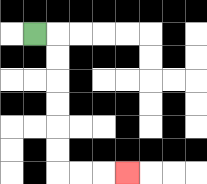{'start': '[1, 1]', 'end': '[5, 7]', 'path_directions': 'R,D,D,D,D,D,D,R,R,R', 'path_coordinates': '[[1, 1], [2, 1], [2, 2], [2, 3], [2, 4], [2, 5], [2, 6], [2, 7], [3, 7], [4, 7], [5, 7]]'}